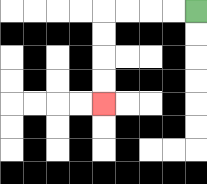{'start': '[8, 0]', 'end': '[4, 4]', 'path_directions': 'L,L,L,L,D,D,D,D', 'path_coordinates': '[[8, 0], [7, 0], [6, 0], [5, 0], [4, 0], [4, 1], [4, 2], [4, 3], [4, 4]]'}